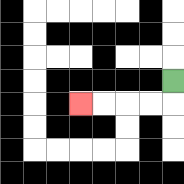{'start': '[7, 3]', 'end': '[3, 4]', 'path_directions': 'D,L,L,L,L', 'path_coordinates': '[[7, 3], [7, 4], [6, 4], [5, 4], [4, 4], [3, 4]]'}